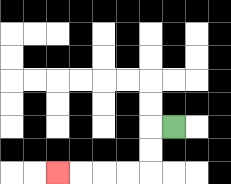{'start': '[7, 5]', 'end': '[2, 7]', 'path_directions': 'L,D,D,L,L,L,L', 'path_coordinates': '[[7, 5], [6, 5], [6, 6], [6, 7], [5, 7], [4, 7], [3, 7], [2, 7]]'}